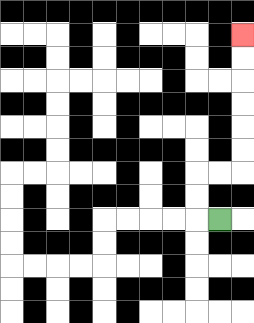{'start': '[9, 9]', 'end': '[10, 1]', 'path_directions': 'L,U,U,R,R,U,U,U,U,U,U', 'path_coordinates': '[[9, 9], [8, 9], [8, 8], [8, 7], [9, 7], [10, 7], [10, 6], [10, 5], [10, 4], [10, 3], [10, 2], [10, 1]]'}